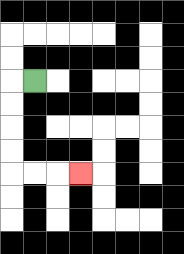{'start': '[1, 3]', 'end': '[3, 7]', 'path_directions': 'L,D,D,D,D,R,R,R', 'path_coordinates': '[[1, 3], [0, 3], [0, 4], [0, 5], [0, 6], [0, 7], [1, 7], [2, 7], [3, 7]]'}